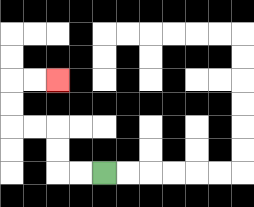{'start': '[4, 7]', 'end': '[2, 3]', 'path_directions': 'L,L,U,U,L,L,U,U,R,R', 'path_coordinates': '[[4, 7], [3, 7], [2, 7], [2, 6], [2, 5], [1, 5], [0, 5], [0, 4], [0, 3], [1, 3], [2, 3]]'}